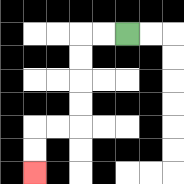{'start': '[5, 1]', 'end': '[1, 7]', 'path_directions': 'L,L,D,D,D,D,L,L,D,D', 'path_coordinates': '[[5, 1], [4, 1], [3, 1], [3, 2], [3, 3], [3, 4], [3, 5], [2, 5], [1, 5], [1, 6], [1, 7]]'}